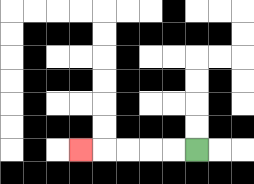{'start': '[8, 6]', 'end': '[3, 6]', 'path_directions': 'L,L,L,L,L', 'path_coordinates': '[[8, 6], [7, 6], [6, 6], [5, 6], [4, 6], [3, 6]]'}